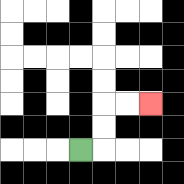{'start': '[3, 6]', 'end': '[6, 4]', 'path_directions': 'R,U,U,R,R', 'path_coordinates': '[[3, 6], [4, 6], [4, 5], [4, 4], [5, 4], [6, 4]]'}